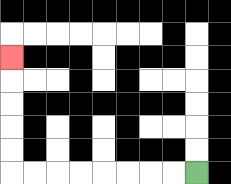{'start': '[8, 7]', 'end': '[0, 2]', 'path_directions': 'L,L,L,L,L,L,L,L,U,U,U,U,U', 'path_coordinates': '[[8, 7], [7, 7], [6, 7], [5, 7], [4, 7], [3, 7], [2, 7], [1, 7], [0, 7], [0, 6], [0, 5], [0, 4], [0, 3], [0, 2]]'}